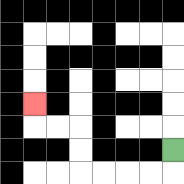{'start': '[7, 6]', 'end': '[1, 4]', 'path_directions': 'D,L,L,L,L,U,U,L,L,U', 'path_coordinates': '[[7, 6], [7, 7], [6, 7], [5, 7], [4, 7], [3, 7], [3, 6], [3, 5], [2, 5], [1, 5], [1, 4]]'}